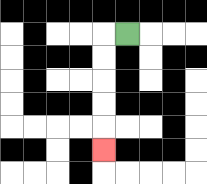{'start': '[5, 1]', 'end': '[4, 6]', 'path_directions': 'L,D,D,D,D,D', 'path_coordinates': '[[5, 1], [4, 1], [4, 2], [4, 3], [4, 4], [4, 5], [4, 6]]'}